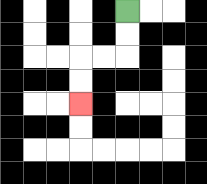{'start': '[5, 0]', 'end': '[3, 4]', 'path_directions': 'D,D,L,L,D,D', 'path_coordinates': '[[5, 0], [5, 1], [5, 2], [4, 2], [3, 2], [3, 3], [3, 4]]'}